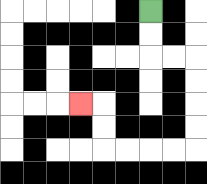{'start': '[6, 0]', 'end': '[3, 4]', 'path_directions': 'D,D,R,R,D,D,D,D,L,L,L,L,U,U,L', 'path_coordinates': '[[6, 0], [6, 1], [6, 2], [7, 2], [8, 2], [8, 3], [8, 4], [8, 5], [8, 6], [7, 6], [6, 6], [5, 6], [4, 6], [4, 5], [4, 4], [3, 4]]'}